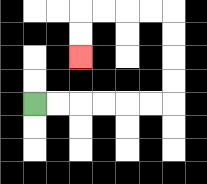{'start': '[1, 4]', 'end': '[3, 2]', 'path_directions': 'R,R,R,R,R,R,U,U,U,U,L,L,L,L,D,D', 'path_coordinates': '[[1, 4], [2, 4], [3, 4], [4, 4], [5, 4], [6, 4], [7, 4], [7, 3], [7, 2], [7, 1], [7, 0], [6, 0], [5, 0], [4, 0], [3, 0], [3, 1], [3, 2]]'}